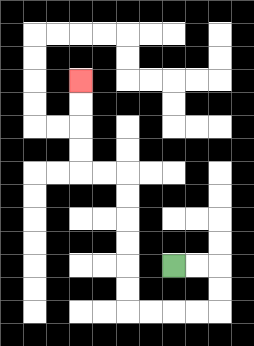{'start': '[7, 11]', 'end': '[3, 3]', 'path_directions': 'R,R,D,D,L,L,L,L,U,U,U,U,U,U,L,L,U,U,U,U', 'path_coordinates': '[[7, 11], [8, 11], [9, 11], [9, 12], [9, 13], [8, 13], [7, 13], [6, 13], [5, 13], [5, 12], [5, 11], [5, 10], [5, 9], [5, 8], [5, 7], [4, 7], [3, 7], [3, 6], [3, 5], [3, 4], [3, 3]]'}